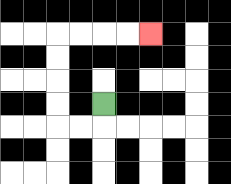{'start': '[4, 4]', 'end': '[6, 1]', 'path_directions': 'D,L,L,U,U,U,U,R,R,R,R', 'path_coordinates': '[[4, 4], [4, 5], [3, 5], [2, 5], [2, 4], [2, 3], [2, 2], [2, 1], [3, 1], [4, 1], [5, 1], [6, 1]]'}